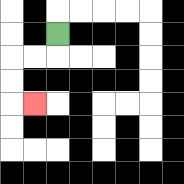{'start': '[2, 1]', 'end': '[1, 4]', 'path_directions': 'D,L,L,D,D,R', 'path_coordinates': '[[2, 1], [2, 2], [1, 2], [0, 2], [0, 3], [0, 4], [1, 4]]'}